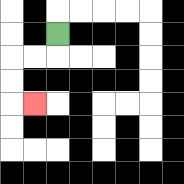{'start': '[2, 1]', 'end': '[1, 4]', 'path_directions': 'D,L,L,D,D,R', 'path_coordinates': '[[2, 1], [2, 2], [1, 2], [0, 2], [0, 3], [0, 4], [1, 4]]'}